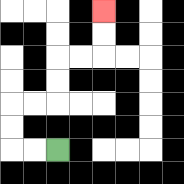{'start': '[2, 6]', 'end': '[4, 0]', 'path_directions': 'L,L,U,U,R,R,U,U,R,R,U,U', 'path_coordinates': '[[2, 6], [1, 6], [0, 6], [0, 5], [0, 4], [1, 4], [2, 4], [2, 3], [2, 2], [3, 2], [4, 2], [4, 1], [4, 0]]'}